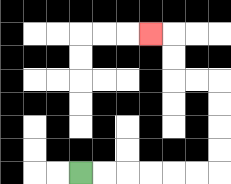{'start': '[3, 7]', 'end': '[6, 1]', 'path_directions': 'R,R,R,R,R,R,U,U,U,U,L,L,U,U,L', 'path_coordinates': '[[3, 7], [4, 7], [5, 7], [6, 7], [7, 7], [8, 7], [9, 7], [9, 6], [9, 5], [9, 4], [9, 3], [8, 3], [7, 3], [7, 2], [7, 1], [6, 1]]'}